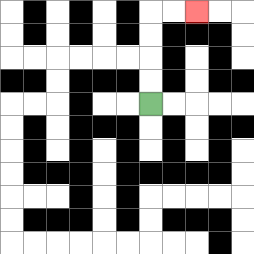{'start': '[6, 4]', 'end': '[8, 0]', 'path_directions': 'U,U,U,U,R,R', 'path_coordinates': '[[6, 4], [6, 3], [6, 2], [6, 1], [6, 0], [7, 0], [8, 0]]'}